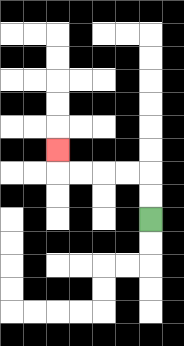{'start': '[6, 9]', 'end': '[2, 6]', 'path_directions': 'U,U,L,L,L,L,U', 'path_coordinates': '[[6, 9], [6, 8], [6, 7], [5, 7], [4, 7], [3, 7], [2, 7], [2, 6]]'}